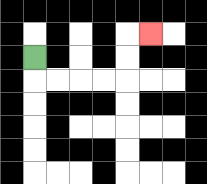{'start': '[1, 2]', 'end': '[6, 1]', 'path_directions': 'D,R,R,R,R,U,U,R', 'path_coordinates': '[[1, 2], [1, 3], [2, 3], [3, 3], [4, 3], [5, 3], [5, 2], [5, 1], [6, 1]]'}